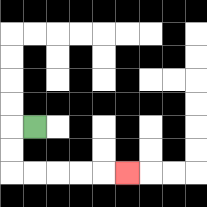{'start': '[1, 5]', 'end': '[5, 7]', 'path_directions': 'L,D,D,R,R,R,R,R', 'path_coordinates': '[[1, 5], [0, 5], [0, 6], [0, 7], [1, 7], [2, 7], [3, 7], [4, 7], [5, 7]]'}